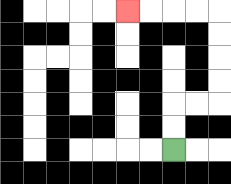{'start': '[7, 6]', 'end': '[5, 0]', 'path_directions': 'U,U,R,R,U,U,U,U,L,L,L,L', 'path_coordinates': '[[7, 6], [7, 5], [7, 4], [8, 4], [9, 4], [9, 3], [9, 2], [9, 1], [9, 0], [8, 0], [7, 0], [6, 0], [5, 0]]'}